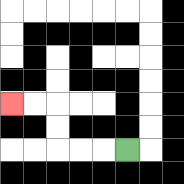{'start': '[5, 6]', 'end': '[0, 4]', 'path_directions': 'L,L,L,U,U,L,L', 'path_coordinates': '[[5, 6], [4, 6], [3, 6], [2, 6], [2, 5], [2, 4], [1, 4], [0, 4]]'}